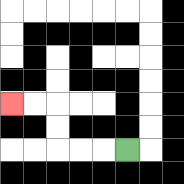{'start': '[5, 6]', 'end': '[0, 4]', 'path_directions': 'L,L,L,U,U,L,L', 'path_coordinates': '[[5, 6], [4, 6], [3, 6], [2, 6], [2, 5], [2, 4], [1, 4], [0, 4]]'}